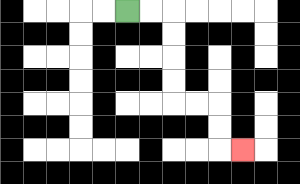{'start': '[5, 0]', 'end': '[10, 6]', 'path_directions': 'R,R,D,D,D,D,R,R,D,D,R', 'path_coordinates': '[[5, 0], [6, 0], [7, 0], [7, 1], [7, 2], [7, 3], [7, 4], [8, 4], [9, 4], [9, 5], [9, 6], [10, 6]]'}